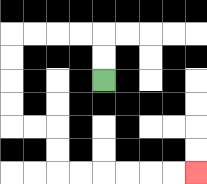{'start': '[4, 3]', 'end': '[8, 7]', 'path_directions': 'U,U,L,L,L,L,D,D,D,D,R,R,D,D,R,R,R,R,R,R', 'path_coordinates': '[[4, 3], [4, 2], [4, 1], [3, 1], [2, 1], [1, 1], [0, 1], [0, 2], [0, 3], [0, 4], [0, 5], [1, 5], [2, 5], [2, 6], [2, 7], [3, 7], [4, 7], [5, 7], [6, 7], [7, 7], [8, 7]]'}